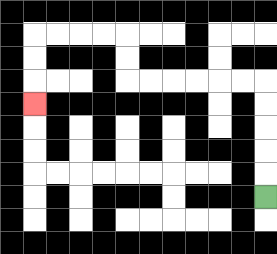{'start': '[11, 8]', 'end': '[1, 4]', 'path_directions': 'U,U,U,U,U,L,L,L,L,L,L,U,U,L,L,L,L,D,D,D', 'path_coordinates': '[[11, 8], [11, 7], [11, 6], [11, 5], [11, 4], [11, 3], [10, 3], [9, 3], [8, 3], [7, 3], [6, 3], [5, 3], [5, 2], [5, 1], [4, 1], [3, 1], [2, 1], [1, 1], [1, 2], [1, 3], [1, 4]]'}